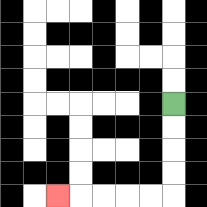{'start': '[7, 4]', 'end': '[2, 8]', 'path_directions': 'D,D,D,D,L,L,L,L,L', 'path_coordinates': '[[7, 4], [7, 5], [7, 6], [7, 7], [7, 8], [6, 8], [5, 8], [4, 8], [3, 8], [2, 8]]'}